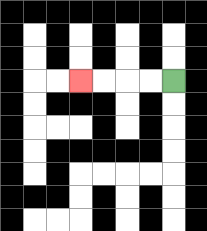{'start': '[7, 3]', 'end': '[3, 3]', 'path_directions': 'L,L,L,L', 'path_coordinates': '[[7, 3], [6, 3], [5, 3], [4, 3], [3, 3]]'}